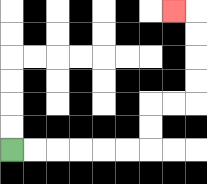{'start': '[0, 6]', 'end': '[7, 0]', 'path_directions': 'R,R,R,R,R,R,U,U,R,R,U,U,U,U,L', 'path_coordinates': '[[0, 6], [1, 6], [2, 6], [3, 6], [4, 6], [5, 6], [6, 6], [6, 5], [6, 4], [7, 4], [8, 4], [8, 3], [8, 2], [8, 1], [8, 0], [7, 0]]'}